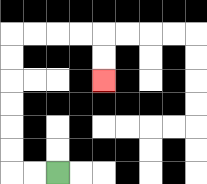{'start': '[2, 7]', 'end': '[4, 3]', 'path_directions': 'L,L,U,U,U,U,U,U,R,R,R,R,D,D', 'path_coordinates': '[[2, 7], [1, 7], [0, 7], [0, 6], [0, 5], [0, 4], [0, 3], [0, 2], [0, 1], [1, 1], [2, 1], [3, 1], [4, 1], [4, 2], [4, 3]]'}